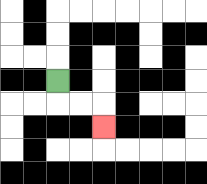{'start': '[2, 3]', 'end': '[4, 5]', 'path_directions': 'D,R,R,D', 'path_coordinates': '[[2, 3], [2, 4], [3, 4], [4, 4], [4, 5]]'}